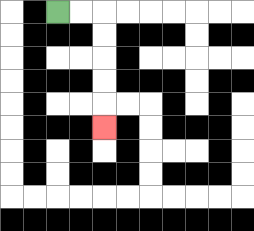{'start': '[2, 0]', 'end': '[4, 5]', 'path_directions': 'R,R,D,D,D,D,D', 'path_coordinates': '[[2, 0], [3, 0], [4, 0], [4, 1], [4, 2], [4, 3], [4, 4], [4, 5]]'}